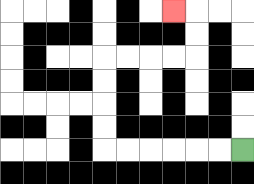{'start': '[10, 6]', 'end': '[7, 0]', 'path_directions': 'L,L,L,L,L,L,U,U,U,U,R,R,R,R,U,U,L', 'path_coordinates': '[[10, 6], [9, 6], [8, 6], [7, 6], [6, 6], [5, 6], [4, 6], [4, 5], [4, 4], [4, 3], [4, 2], [5, 2], [6, 2], [7, 2], [8, 2], [8, 1], [8, 0], [7, 0]]'}